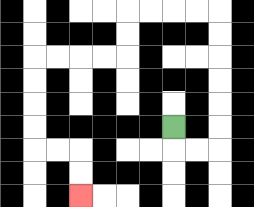{'start': '[7, 5]', 'end': '[3, 8]', 'path_directions': 'D,R,R,U,U,U,U,U,U,L,L,L,L,D,D,L,L,L,L,D,D,D,D,R,R,D,D', 'path_coordinates': '[[7, 5], [7, 6], [8, 6], [9, 6], [9, 5], [9, 4], [9, 3], [9, 2], [9, 1], [9, 0], [8, 0], [7, 0], [6, 0], [5, 0], [5, 1], [5, 2], [4, 2], [3, 2], [2, 2], [1, 2], [1, 3], [1, 4], [1, 5], [1, 6], [2, 6], [3, 6], [3, 7], [3, 8]]'}